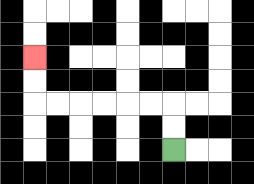{'start': '[7, 6]', 'end': '[1, 2]', 'path_directions': 'U,U,L,L,L,L,L,L,U,U', 'path_coordinates': '[[7, 6], [7, 5], [7, 4], [6, 4], [5, 4], [4, 4], [3, 4], [2, 4], [1, 4], [1, 3], [1, 2]]'}